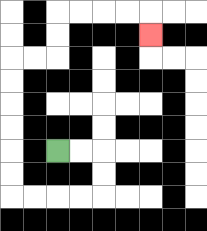{'start': '[2, 6]', 'end': '[6, 1]', 'path_directions': 'R,R,D,D,L,L,L,L,U,U,U,U,U,U,R,R,U,U,R,R,R,R,D', 'path_coordinates': '[[2, 6], [3, 6], [4, 6], [4, 7], [4, 8], [3, 8], [2, 8], [1, 8], [0, 8], [0, 7], [0, 6], [0, 5], [0, 4], [0, 3], [0, 2], [1, 2], [2, 2], [2, 1], [2, 0], [3, 0], [4, 0], [5, 0], [6, 0], [6, 1]]'}